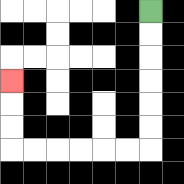{'start': '[6, 0]', 'end': '[0, 3]', 'path_directions': 'D,D,D,D,D,D,L,L,L,L,L,L,U,U,U', 'path_coordinates': '[[6, 0], [6, 1], [6, 2], [6, 3], [6, 4], [6, 5], [6, 6], [5, 6], [4, 6], [3, 6], [2, 6], [1, 6], [0, 6], [0, 5], [0, 4], [0, 3]]'}